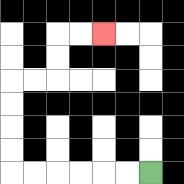{'start': '[6, 7]', 'end': '[4, 1]', 'path_directions': 'L,L,L,L,L,L,U,U,U,U,R,R,U,U,R,R', 'path_coordinates': '[[6, 7], [5, 7], [4, 7], [3, 7], [2, 7], [1, 7], [0, 7], [0, 6], [0, 5], [0, 4], [0, 3], [1, 3], [2, 3], [2, 2], [2, 1], [3, 1], [4, 1]]'}